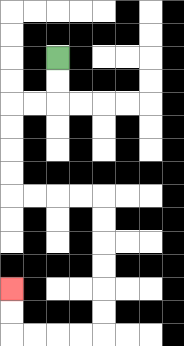{'start': '[2, 2]', 'end': '[0, 12]', 'path_directions': 'D,D,L,L,D,D,D,D,R,R,R,R,D,D,D,D,D,D,L,L,L,L,U,U', 'path_coordinates': '[[2, 2], [2, 3], [2, 4], [1, 4], [0, 4], [0, 5], [0, 6], [0, 7], [0, 8], [1, 8], [2, 8], [3, 8], [4, 8], [4, 9], [4, 10], [4, 11], [4, 12], [4, 13], [4, 14], [3, 14], [2, 14], [1, 14], [0, 14], [0, 13], [0, 12]]'}